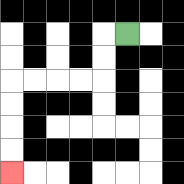{'start': '[5, 1]', 'end': '[0, 7]', 'path_directions': 'L,D,D,L,L,L,L,D,D,D,D', 'path_coordinates': '[[5, 1], [4, 1], [4, 2], [4, 3], [3, 3], [2, 3], [1, 3], [0, 3], [0, 4], [0, 5], [0, 6], [0, 7]]'}